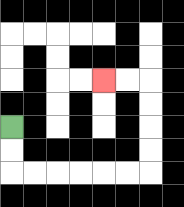{'start': '[0, 5]', 'end': '[4, 3]', 'path_directions': 'D,D,R,R,R,R,R,R,U,U,U,U,L,L', 'path_coordinates': '[[0, 5], [0, 6], [0, 7], [1, 7], [2, 7], [3, 7], [4, 7], [5, 7], [6, 7], [6, 6], [6, 5], [6, 4], [6, 3], [5, 3], [4, 3]]'}